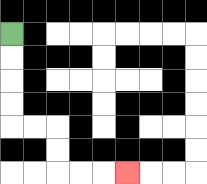{'start': '[0, 1]', 'end': '[5, 7]', 'path_directions': 'D,D,D,D,R,R,D,D,R,R,R', 'path_coordinates': '[[0, 1], [0, 2], [0, 3], [0, 4], [0, 5], [1, 5], [2, 5], [2, 6], [2, 7], [3, 7], [4, 7], [5, 7]]'}